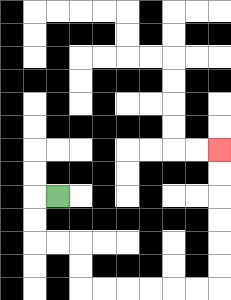{'start': '[2, 8]', 'end': '[9, 6]', 'path_directions': 'L,D,D,R,R,D,D,R,R,R,R,R,R,U,U,U,U,U,U', 'path_coordinates': '[[2, 8], [1, 8], [1, 9], [1, 10], [2, 10], [3, 10], [3, 11], [3, 12], [4, 12], [5, 12], [6, 12], [7, 12], [8, 12], [9, 12], [9, 11], [9, 10], [9, 9], [9, 8], [9, 7], [9, 6]]'}